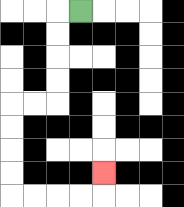{'start': '[3, 0]', 'end': '[4, 7]', 'path_directions': 'L,D,D,D,D,L,L,D,D,D,D,R,R,R,R,U', 'path_coordinates': '[[3, 0], [2, 0], [2, 1], [2, 2], [2, 3], [2, 4], [1, 4], [0, 4], [0, 5], [0, 6], [0, 7], [0, 8], [1, 8], [2, 8], [3, 8], [4, 8], [4, 7]]'}